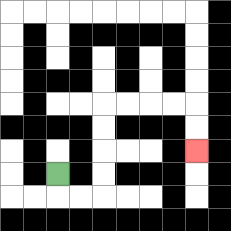{'start': '[2, 7]', 'end': '[8, 6]', 'path_directions': 'D,R,R,U,U,U,U,R,R,R,R,D,D', 'path_coordinates': '[[2, 7], [2, 8], [3, 8], [4, 8], [4, 7], [4, 6], [4, 5], [4, 4], [5, 4], [6, 4], [7, 4], [8, 4], [8, 5], [8, 6]]'}